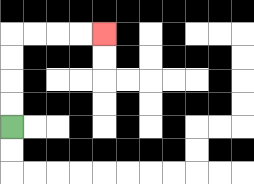{'start': '[0, 5]', 'end': '[4, 1]', 'path_directions': 'U,U,U,U,R,R,R,R', 'path_coordinates': '[[0, 5], [0, 4], [0, 3], [0, 2], [0, 1], [1, 1], [2, 1], [3, 1], [4, 1]]'}